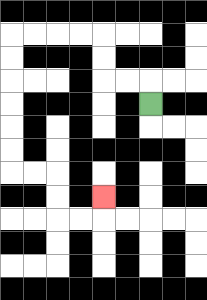{'start': '[6, 4]', 'end': '[4, 8]', 'path_directions': 'U,L,L,U,U,L,L,L,L,D,D,D,D,D,D,R,R,D,D,R,R,U', 'path_coordinates': '[[6, 4], [6, 3], [5, 3], [4, 3], [4, 2], [4, 1], [3, 1], [2, 1], [1, 1], [0, 1], [0, 2], [0, 3], [0, 4], [0, 5], [0, 6], [0, 7], [1, 7], [2, 7], [2, 8], [2, 9], [3, 9], [4, 9], [4, 8]]'}